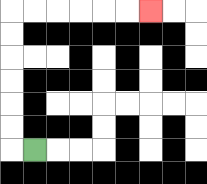{'start': '[1, 6]', 'end': '[6, 0]', 'path_directions': 'L,U,U,U,U,U,U,R,R,R,R,R,R', 'path_coordinates': '[[1, 6], [0, 6], [0, 5], [0, 4], [0, 3], [0, 2], [0, 1], [0, 0], [1, 0], [2, 0], [3, 0], [4, 0], [5, 0], [6, 0]]'}